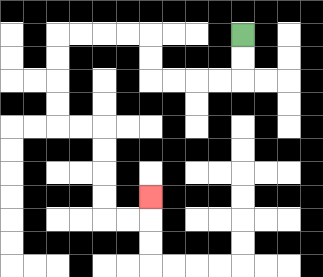{'start': '[10, 1]', 'end': '[6, 8]', 'path_directions': 'D,D,L,L,L,L,U,U,L,L,L,L,D,D,D,D,R,R,D,D,D,D,R,R,U', 'path_coordinates': '[[10, 1], [10, 2], [10, 3], [9, 3], [8, 3], [7, 3], [6, 3], [6, 2], [6, 1], [5, 1], [4, 1], [3, 1], [2, 1], [2, 2], [2, 3], [2, 4], [2, 5], [3, 5], [4, 5], [4, 6], [4, 7], [4, 8], [4, 9], [5, 9], [6, 9], [6, 8]]'}